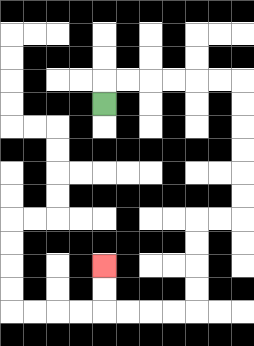{'start': '[4, 4]', 'end': '[4, 11]', 'path_directions': 'U,R,R,R,R,R,R,D,D,D,D,D,D,L,L,D,D,D,D,L,L,L,L,U,U', 'path_coordinates': '[[4, 4], [4, 3], [5, 3], [6, 3], [7, 3], [8, 3], [9, 3], [10, 3], [10, 4], [10, 5], [10, 6], [10, 7], [10, 8], [10, 9], [9, 9], [8, 9], [8, 10], [8, 11], [8, 12], [8, 13], [7, 13], [6, 13], [5, 13], [4, 13], [4, 12], [4, 11]]'}